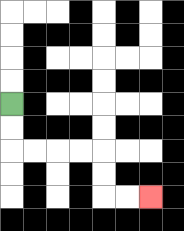{'start': '[0, 4]', 'end': '[6, 8]', 'path_directions': 'D,D,R,R,R,R,D,D,R,R', 'path_coordinates': '[[0, 4], [0, 5], [0, 6], [1, 6], [2, 6], [3, 6], [4, 6], [4, 7], [4, 8], [5, 8], [6, 8]]'}